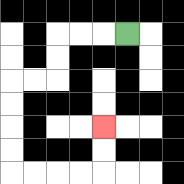{'start': '[5, 1]', 'end': '[4, 5]', 'path_directions': 'L,L,L,D,D,L,L,D,D,D,D,R,R,R,R,U,U', 'path_coordinates': '[[5, 1], [4, 1], [3, 1], [2, 1], [2, 2], [2, 3], [1, 3], [0, 3], [0, 4], [0, 5], [0, 6], [0, 7], [1, 7], [2, 7], [3, 7], [4, 7], [4, 6], [4, 5]]'}